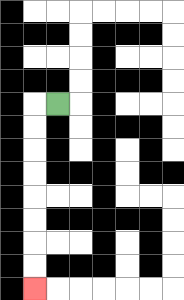{'start': '[2, 4]', 'end': '[1, 12]', 'path_directions': 'L,D,D,D,D,D,D,D,D', 'path_coordinates': '[[2, 4], [1, 4], [1, 5], [1, 6], [1, 7], [1, 8], [1, 9], [1, 10], [1, 11], [1, 12]]'}